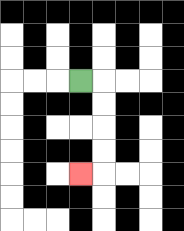{'start': '[3, 3]', 'end': '[3, 7]', 'path_directions': 'R,D,D,D,D,L', 'path_coordinates': '[[3, 3], [4, 3], [4, 4], [4, 5], [4, 6], [4, 7], [3, 7]]'}